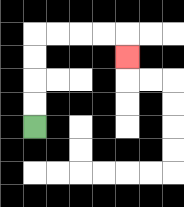{'start': '[1, 5]', 'end': '[5, 2]', 'path_directions': 'U,U,U,U,R,R,R,R,D', 'path_coordinates': '[[1, 5], [1, 4], [1, 3], [1, 2], [1, 1], [2, 1], [3, 1], [4, 1], [5, 1], [5, 2]]'}